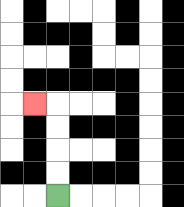{'start': '[2, 8]', 'end': '[1, 4]', 'path_directions': 'U,U,U,U,L', 'path_coordinates': '[[2, 8], [2, 7], [2, 6], [2, 5], [2, 4], [1, 4]]'}